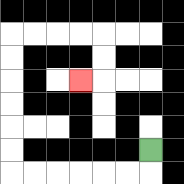{'start': '[6, 6]', 'end': '[3, 3]', 'path_directions': 'D,L,L,L,L,L,L,U,U,U,U,U,U,R,R,R,R,D,D,L', 'path_coordinates': '[[6, 6], [6, 7], [5, 7], [4, 7], [3, 7], [2, 7], [1, 7], [0, 7], [0, 6], [0, 5], [0, 4], [0, 3], [0, 2], [0, 1], [1, 1], [2, 1], [3, 1], [4, 1], [4, 2], [4, 3], [3, 3]]'}